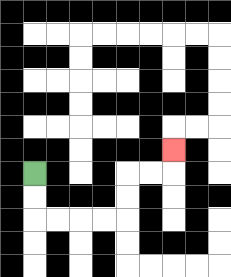{'start': '[1, 7]', 'end': '[7, 6]', 'path_directions': 'D,D,R,R,R,R,U,U,R,R,U', 'path_coordinates': '[[1, 7], [1, 8], [1, 9], [2, 9], [3, 9], [4, 9], [5, 9], [5, 8], [5, 7], [6, 7], [7, 7], [7, 6]]'}